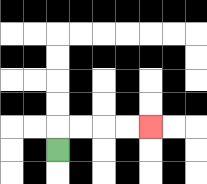{'start': '[2, 6]', 'end': '[6, 5]', 'path_directions': 'U,R,R,R,R', 'path_coordinates': '[[2, 6], [2, 5], [3, 5], [4, 5], [5, 5], [6, 5]]'}